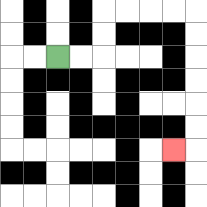{'start': '[2, 2]', 'end': '[7, 6]', 'path_directions': 'R,R,U,U,R,R,R,R,D,D,D,D,D,D,L', 'path_coordinates': '[[2, 2], [3, 2], [4, 2], [4, 1], [4, 0], [5, 0], [6, 0], [7, 0], [8, 0], [8, 1], [8, 2], [8, 3], [8, 4], [8, 5], [8, 6], [7, 6]]'}